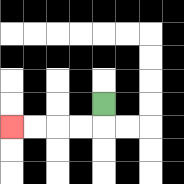{'start': '[4, 4]', 'end': '[0, 5]', 'path_directions': 'D,L,L,L,L', 'path_coordinates': '[[4, 4], [4, 5], [3, 5], [2, 5], [1, 5], [0, 5]]'}